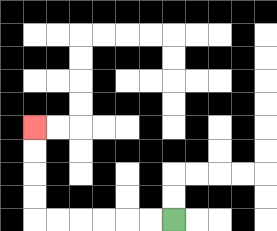{'start': '[7, 9]', 'end': '[1, 5]', 'path_directions': 'L,L,L,L,L,L,U,U,U,U', 'path_coordinates': '[[7, 9], [6, 9], [5, 9], [4, 9], [3, 9], [2, 9], [1, 9], [1, 8], [1, 7], [1, 6], [1, 5]]'}